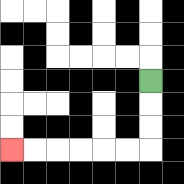{'start': '[6, 3]', 'end': '[0, 6]', 'path_directions': 'D,D,D,L,L,L,L,L,L', 'path_coordinates': '[[6, 3], [6, 4], [6, 5], [6, 6], [5, 6], [4, 6], [3, 6], [2, 6], [1, 6], [0, 6]]'}